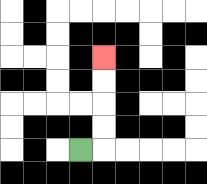{'start': '[3, 6]', 'end': '[4, 2]', 'path_directions': 'R,U,U,U,U', 'path_coordinates': '[[3, 6], [4, 6], [4, 5], [4, 4], [4, 3], [4, 2]]'}